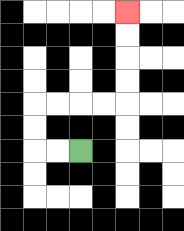{'start': '[3, 6]', 'end': '[5, 0]', 'path_directions': 'L,L,U,U,R,R,R,R,U,U,U,U', 'path_coordinates': '[[3, 6], [2, 6], [1, 6], [1, 5], [1, 4], [2, 4], [3, 4], [4, 4], [5, 4], [5, 3], [5, 2], [5, 1], [5, 0]]'}